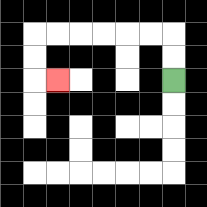{'start': '[7, 3]', 'end': '[2, 3]', 'path_directions': 'U,U,L,L,L,L,L,L,D,D,R', 'path_coordinates': '[[7, 3], [7, 2], [7, 1], [6, 1], [5, 1], [4, 1], [3, 1], [2, 1], [1, 1], [1, 2], [1, 3], [2, 3]]'}